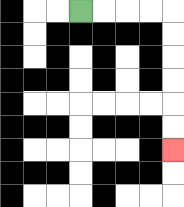{'start': '[3, 0]', 'end': '[7, 6]', 'path_directions': 'R,R,R,R,D,D,D,D,D,D', 'path_coordinates': '[[3, 0], [4, 0], [5, 0], [6, 0], [7, 0], [7, 1], [7, 2], [7, 3], [7, 4], [7, 5], [7, 6]]'}